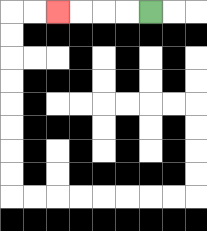{'start': '[6, 0]', 'end': '[2, 0]', 'path_directions': 'L,L,L,L', 'path_coordinates': '[[6, 0], [5, 0], [4, 0], [3, 0], [2, 0]]'}